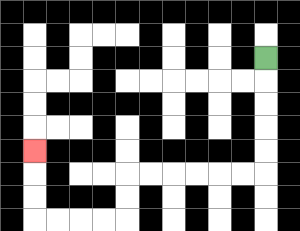{'start': '[11, 2]', 'end': '[1, 6]', 'path_directions': 'D,D,D,D,D,L,L,L,L,L,L,D,D,L,L,L,L,U,U,U', 'path_coordinates': '[[11, 2], [11, 3], [11, 4], [11, 5], [11, 6], [11, 7], [10, 7], [9, 7], [8, 7], [7, 7], [6, 7], [5, 7], [5, 8], [5, 9], [4, 9], [3, 9], [2, 9], [1, 9], [1, 8], [1, 7], [1, 6]]'}